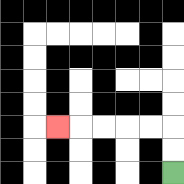{'start': '[7, 7]', 'end': '[2, 5]', 'path_directions': 'U,U,L,L,L,L,L', 'path_coordinates': '[[7, 7], [7, 6], [7, 5], [6, 5], [5, 5], [4, 5], [3, 5], [2, 5]]'}